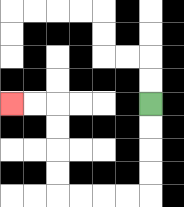{'start': '[6, 4]', 'end': '[0, 4]', 'path_directions': 'D,D,D,D,L,L,L,L,U,U,U,U,L,L', 'path_coordinates': '[[6, 4], [6, 5], [6, 6], [6, 7], [6, 8], [5, 8], [4, 8], [3, 8], [2, 8], [2, 7], [2, 6], [2, 5], [2, 4], [1, 4], [0, 4]]'}